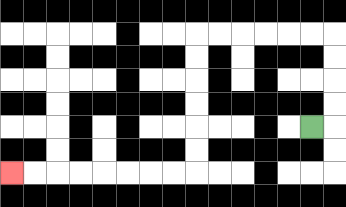{'start': '[13, 5]', 'end': '[0, 7]', 'path_directions': 'R,U,U,U,U,L,L,L,L,L,L,D,D,D,D,D,D,L,L,L,L,L,L,L,L', 'path_coordinates': '[[13, 5], [14, 5], [14, 4], [14, 3], [14, 2], [14, 1], [13, 1], [12, 1], [11, 1], [10, 1], [9, 1], [8, 1], [8, 2], [8, 3], [8, 4], [8, 5], [8, 6], [8, 7], [7, 7], [6, 7], [5, 7], [4, 7], [3, 7], [2, 7], [1, 7], [0, 7]]'}